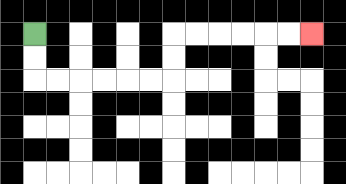{'start': '[1, 1]', 'end': '[13, 1]', 'path_directions': 'D,D,R,R,R,R,R,R,U,U,R,R,R,R,R,R', 'path_coordinates': '[[1, 1], [1, 2], [1, 3], [2, 3], [3, 3], [4, 3], [5, 3], [6, 3], [7, 3], [7, 2], [7, 1], [8, 1], [9, 1], [10, 1], [11, 1], [12, 1], [13, 1]]'}